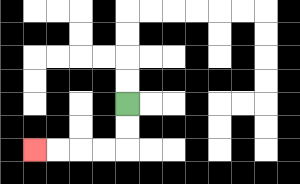{'start': '[5, 4]', 'end': '[1, 6]', 'path_directions': 'D,D,L,L,L,L', 'path_coordinates': '[[5, 4], [5, 5], [5, 6], [4, 6], [3, 6], [2, 6], [1, 6]]'}